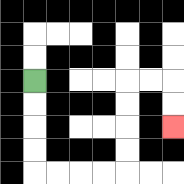{'start': '[1, 3]', 'end': '[7, 5]', 'path_directions': 'D,D,D,D,R,R,R,R,U,U,U,U,R,R,D,D', 'path_coordinates': '[[1, 3], [1, 4], [1, 5], [1, 6], [1, 7], [2, 7], [3, 7], [4, 7], [5, 7], [5, 6], [5, 5], [5, 4], [5, 3], [6, 3], [7, 3], [7, 4], [7, 5]]'}